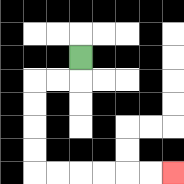{'start': '[3, 2]', 'end': '[7, 7]', 'path_directions': 'D,L,L,D,D,D,D,R,R,R,R,R,R', 'path_coordinates': '[[3, 2], [3, 3], [2, 3], [1, 3], [1, 4], [1, 5], [1, 6], [1, 7], [2, 7], [3, 7], [4, 7], [5, 7], [6, 7], [7, 7]]'}